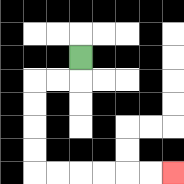{'start': '[3, 2]', 'end': '[7, 7]', 'path_directions': 'D,L,L,D,D,D,D,R,R,R,R,R,R', 'path_coordinates': '[[3, 2], [3, 3], [2, 3], [1, 3], [1, 4], [1, 5], [1, 6], [1, 7], [2, 7], [3, 7], [4, 7], [5, 7], [6, 7], [7, 7]]'}